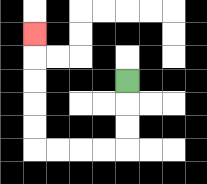{'start': '[5, 3]', 'end': '[1, 1]', 'path_directions': 'D,D,D,L,L,L,L,U,U,U,U,U', 'path_coordinates': '[[5, 3], [5, 4], [5, 5], [5, 6], [4, 6], [3, 6], [2, 6], [1, 6], [1, 5], [1, 4], [1, 3], [1, 2], [1, 1]]'}